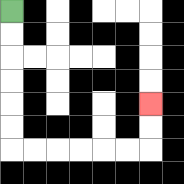{'start': '[0, 0]', 'end': '[6, 4]', 'path_directions': 'D,D,D,D,D,D,R,R,R,R,R,R,U,U', 'path_coordinates': '[[0, 0], [0, 1], [0, 2], [0, 3], [0, 4], [0, 5], [0, 6], [1, 6], [2, 6], [3, 6], [4, 6], [5, 6], [6, 6], [6, 5], [6, 4]]'}